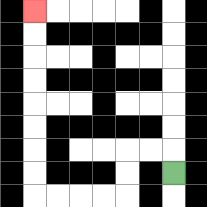{'start': '[7, 7]', 'end': '[1, 0]', 'path_directions': 'U,L,L,D,D,L,L,L,L,U,U,U,U,U,U,U,U', 'path_coordinates': '[[7, 7], [7, 6], [6, 6], [5, 6], [5, 7], [5, 8], [4, 8], [3, 8], [2, 8], [1, 8], [1, 7], [1, 6], [1, 5], [1, 4], [1, 3], [1, 2], [1, 1], [1, 0]]'}